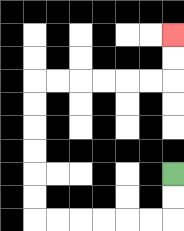{'start': '[7, 7]', 'end': '[7, 1]', 'path_directions': 'D,D,L,L,L,L,L,L,U,U,U,U,U,U,R,R,R,R,R,R,U,U', 'path_coordinates': '[[7, 7], [7, 8], [7, 9], [6, 9], [5, 9], [4, 9], [3, 9], [2, 9], [1, 9], [1, 8], [1, 7], [1, 6], [1, 5], [1, 4], [1, 3], [2, 3], [3, 3], [4, 3], [5, 3], [6, 3], [7, 3], [7, 2], [7, 1]]'}